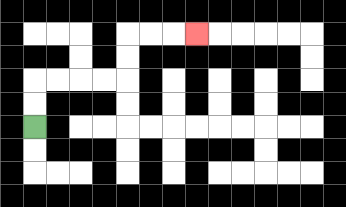{'start': '[1, 5]', 'end': '[8, 1]', 'path_directions': 'U,U,R,R,R,R,U,U,R,R,R', 'path_coordinates': '[[1, 5], [1, 4], [1, 3], [2, 3], [3, 3], [4, 3], [5, 3], [5, 2], [5, 1], [6, 1], [7, 1], [8, 1]]'}